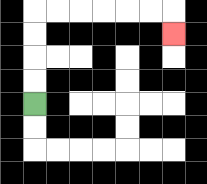{'start': '[1, 4]', 'end': '[7, 1]', 'path_directions': 'U,U,U,U,R,R,R,R,R,R,D', 'path_coordinates': '[[1, 4], [1, 3], [1, 2], [1, 1], [1, 0], [2, 0], [3, 0], [4, 0], [5, 0], [6, 0], [7, 0], [7, 1]]'}